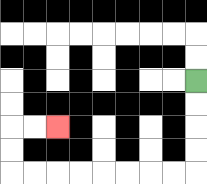{'start': '[8, 3]', 'end': '[2, 5]', 'path_directions': 'D,D,D,D,L,L,L,L,L,L,L,L,U,U,R,R', 'path_coordinates': '[[8, 3], [8, 4], [8, 5], [8, 6], [8, 7], [7, 7], [6, 7], [5, 7], [4, 7], [3, 7], [2, 7], [1, 7], [0, 7], [0, 6], [0, 5], [1, 5], [2, 5]]'}